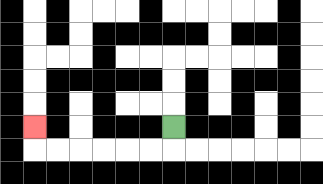{'start': '[7, 5]', 'end': '[1, 5]', 'path_directions': 'D,L,L,L,L,L,L,U', 'path_coordinates': '[[7, 5], [7, 6], [6, 6], [5, 6], [4, 6], [3, 6], [2, 6], [1, 6], [1, 5]]'}